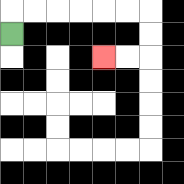{'start': '[0, 1]', 'end': '[4, 2]', 'path_directions': 'U,R,R,R,R,R,R,D,D,L,L', 'path_coordinates': '[[0, 1], [0, 0], [1, 0], [2, 0], [3, 0], [4, 0], [5, 0], [6, 0], [6, 1], [6, 2], [5, 2], [4, 2]]'}